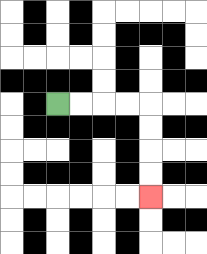{'start': '[2, 4]', 'end': '[6, 8]', 'path_directions': 'R,R,R,R,D,D,D,D', 'path_coordinates': '[[2, 4], [3, 4], [4, 4], [5, 4], [6, 4], [6, 5], [6, 6], [6, 7], [6, 8]]'}